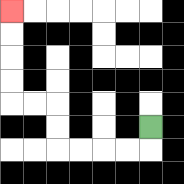{'start': '[6, 5]', 'end': '[0, 0]', 'path_directions': 'D,L,L,L,L,U,U,L,L,U,U,U,U', 'path_coordinates': '[[6, 5], [6, 6], [5, 6], [4, 6], [3, 6], [2, 6], [2, 5], [2, 4], [1, 4], [0, 4], [0, 3], [0, 2], [0, 1], [0, 0]]'}